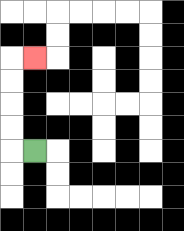{'start': '[1, 6]', 'end': '[1, 2]', 'path_directions': 'L,U,U,U,U,R', 'path_coordinates': '[[1, 6], [0, 6], [0, 5], [0, 4], [0, 3], [0, 2], [1, 2]]'}